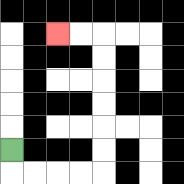{'start': '[0, 6]', 'end': '[2, 1]', 'path_directions': 'D,R,R,R,R,U,U,U,U,U,U,L,L', 'path_coordinates': '[[0, 6], [0, 7], [1, 7], [2, 7], [3, 7], [4, 7], [4, 6], [4, 5], [4, 4], [4, 3], [4, 2], [4, 1], [3, 1], [2, 1]]'}